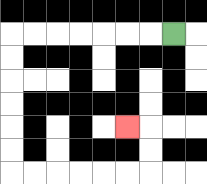{'start': '[7, 1]', 'end': '[5, 5]', 'path_directions': 'L,L,L,L,L,L,L,D,D,D,D,D,D,R,R,R,R,R,R,U,U,L', 'path_coordinates': '[[7, 1], [6, 1], [5, 1], [4, 1], [3, 1], [2, 1], [1, 1], [0, 1], [0, 2], [0, 3], [0, 4], [0, 5], [0, 6], [0, 7], [1, 7], [2, 7], [3, 7], [4, 7], [5, 7], [6, 7], [6, 6], [6, 5], [5, 5]]'}